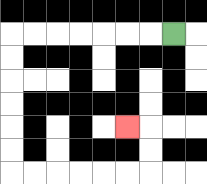{'start': '[7, 1]', 'end': '[5, 5]', 'path_directions': 'L,L,L,L,L,L,L,D,D,D,D,D,D,R,R,R,R,R,R,U,U,L', 'path_coordinates': '[[7, 1], [6, 1], [5, 1], [4, 1], [3, 1], [2, 1], [1, 1], [0, 1], [0, 2], [0, 3], [0, 4], [0, 5], [0, 6], [0, 7], [1, 7], [2, 7], [3, 7], [4, 7], [5, 7], [6, 7], [6, 6], [6, 5], [5, 5]]'}